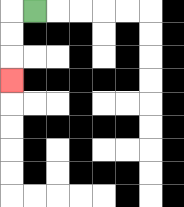{'start': '[1, 0]', 'end': '[0, 3]', 'path_directions': 'L,D,D,D', 'path_coordinates': '[[1, 0], [0, 0], [0, 1], [0, 2], [0, 3]]'}